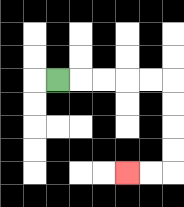{'start': '[2, 3]', 'end': '[5, 7]', 'path_directions': 'R,R,R,R,R,D,D,D,D,L,L', 'path_coordinates': '[[2, 3], [3, 3], [4, 3], [5, 3], [6, 3], [7, 3], [7, 4], [7, 5], [7, 6], [7, 7], [6, 7], [5, 7]]'}